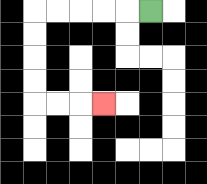{'start': '[6, 0]', 'end': '[4, 4]', 'path_directions': 'L,L,L,L,L,D,D,D,D,R,R,R', 'path_coordinates': '[[6, 0], [5, 0], [4, 0], [3, 0], [2, 0], [1, 0], [1, 1], [1, 2], [1, 3], [1, 4], [2, 4], [3, 4], [4, 4]]'}